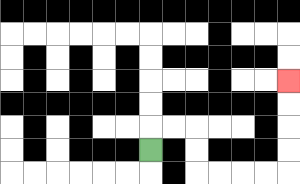{'start': '[6, 6]', 'end': '[12, 3]', 'path_directions': 'U,R,R,D,D,R,R,R,R,U,U,U,U', 'path_coordinates': '[[6, 6], [6, 5], [7, 5], [8, 5], [8, 6], [8, 7], [9, 7], [10, 7], [11, 7], [12, 7], [12, 6], [12, 5], [12, 4], [12, 3]]'}